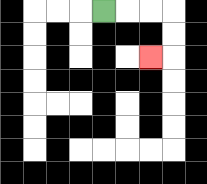{'start': '[4, 0]', 'end': '[6, 2]', 'path_directions': 'R,R,R,D,D,L', 'path_coordinates': '[[4, 0], [5, 0], [6, 0], [7, 0], [7, 1], [7, 2], [6, 2]]'}